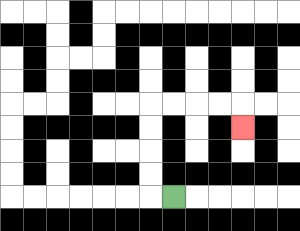{'start': '[7, 8]', 'end': '[10, 5]', 'path_directions': 'L,U,U,U,U,R,R,R,R,D', 'path_coordinates': '[[7, 8], [6, 8], [6, 7], [6, 6], [6, 5], [6, 4], [7, 4], [8, 4], [9, 4], [10, 4], [10, 5]]'}